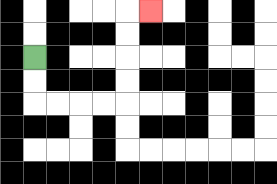{'start': '[1, 2]', 'end': '[6, 0]', 'path_directions': 'D,D,R,R,R,R,U,U,U,U,R', 'path_coordinates': '[[1, 2], [1, 3], [1, 4], [2, 4], [3, 4], [4, 4], [5, 4], [5, 3], [5, 2], [5, 1], [5, 0], [6, 0]]'}